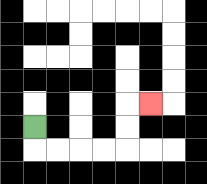{'start': '[1, 5]', 'end': '[6, 4]', 'path_directions': 'D,R,R,R,R,U,U,R', 'path_coordinates': '[[1, 5], [1, 6], [2, 6], [3, 6], [4, 6], [5, 6], [5, 5], [5, 4], [6, 4]]'}